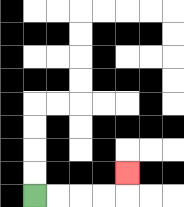{'start': '[1, 8]', 'end': '[5, 7]', 'path_directions': 'R,R,R,R,U', 'path_coordinates': '[[1, 8], [2, 8], [3, 8], [4, 8], [5, 8], [5, 7]]'}